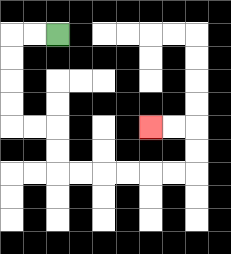{'start': '[2, 1]', 'end': '[6, 5]', 'path_directions': 'L,L,D,D,D,D,R,R,D,D,R,R,R,R,R,R,U,U,L,L', 'path_coordinates': '[[2, 1], [1, 1], [0, 1], [0, 2], [0, 3], [0, 4], [0, 5], [1, 5], [2, 5], [2, 6], [2, 7], [3, 7], [4, 7], [5, 7], [6, 7], [7, 7], [8, 7], [8, 6], [8, 5], [7, 5], [6, 5]]'}